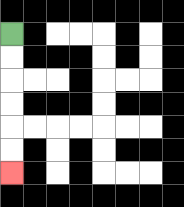{'start': '[0, 1]', 'end': '[0, 7]', 'path_directions': 'D,D,D,D,D,D', 'path_coordinates': '[[0, 1], [0, 2], [0, 3], [0, 4], [0, 5], [0, 6], [0, 7]]'}